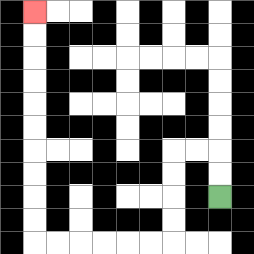{'start': '[9, 8]', 'end': '[1, 0]', 'path_directions': 'U,U,L,L,D,D,D,D,L,L,L,L,L,L,U,U,U,U,U,U,U,U,U,U', 'path_coordinates': '[[9, 8], [9, 7], [9, 6], [8, 6], [7, 6], [7, 7], [7, 8], [7, 9], [7, 10], [6, 10], [5, 10], [4, 10], [3, 10], [2, 10], [1, 10], [1, 9], [1, 8], [1, 7], [1, 6], [1, 5], [1, 4], [1, 3], [1, 2], [1, 1], [1, 0]]'}